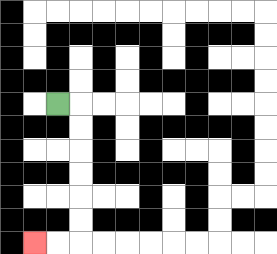{'start': '[2, 4]', 'end': '[1, 10]', 'path_directions': 'R,D,D,D,D,D,D,L,L', 'path_coordinates': '[[2, 4], [3, 4], [3, 5], [3, 6], [3, 7], [3, 8], [3, 9], [3, 10], [2, 10], [1, 10]]'}